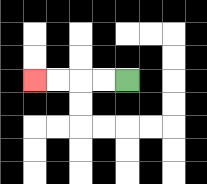{'start': '[5, 3]', 'end': '[1, 3]', 'path_directions': 'L,L,L,L', 'path_coordinates': '[[5, 3], [4, 3], [3, 3], [2, 3], [1, 3]]'}